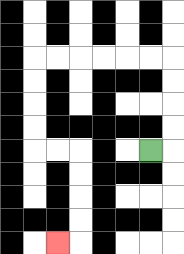{'start': '[6, 6]', 'end': '[2, 10]', 'path_directions': 'R,U,U,U,U,L,L,L,L,L,L,D,D,D,D,R,R,D,D,D,D,L', 'path_coordinates': '[[6, 6], [7, 6], [7, 5], [7, 4], [7, 3], [7, 2], [6, 2], [5, 2], [4, 2], [3, 2], [2, 2], [1, 2], [1, 3], [1, 4], [1, 5], [1, 6], [2, 6], [3, 6], [3, 7], [3, 8], [3, 9], [3, 10], [2, 10]]'}